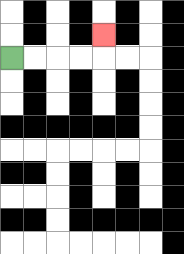{'start': '[0, 2]', 'end': '[4, 1]', 'path_directions': 'R,R,R,R,U', 'path_coordinates': '[[0, 2], [1, 2], [2, 2], [3, 2], [4, 2], [4, 1]]'}